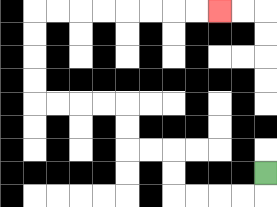{'start': '[11, 7]', 'end': '[9, 0]', 'path_directions': 'D,L,L,L,L,U,U,L,L,U,U,L,L,L,L,U,U,U,U,R,R,R,R,R,R,R,R', 'path_coordinates': '[[11, 7], [11, 8], [10, 8], [9, 8], [8, 8], [7, 8], [7, 7], [7, 6], [6, 6], [5, 6], [5, 5], [5, 4], [4, 4], [3, 4], [2, 4], [1, 4], [1, 3], [1, 2], [1, 1], [1, 0], [2, 0], [3, 0], [4, 0], [5, 0], [6, 0], [7, 0], [8, 0], [9, 0]]'}